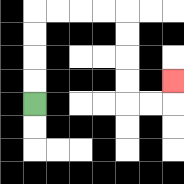{'start': '[1, 4]', 'end': '[7, 3]', 'path_directions': 'U,U,U,U,R,R,R,R,D,D,D,D,R,R,U', 'path_coordinates': '[[1, 4], [1, 3], [1, 2], [1, 1], [1, 0], [2, 0], [3, 0], [4, 0], [5, 0], [5, 1], [5, 2], [5, 3], [5, 4], [6, 4], [7, 4], [7, 3]]'}